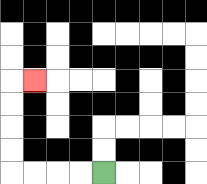{'start': '[4, 7]', 'end': '[1, 3]', 'path_directions': 'L,L,L,L,U,U,U,U,R', 'path_coordinates': '[[4, 7], [3, 7], [2, 7], [1, 7], [0, 7], [0, 6], [0, 5], [0, 4], [0, 3], [1, 3]]'}